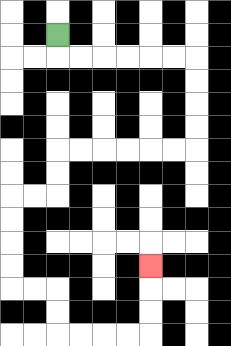{'start': '[2, 1]', 'end': '[6, 11]', 'path_directions': 'D,R,R,R,R,R,R,D,D,D,D,L,L,L,L,L,L,D,D,L,L,D,D,D,D,R,R,D,D,R,R,R,R,U,U,U', 'path_coordinates': '[[2, 1], [2, 2], [3, 2], [4, 2], [5, 2], [6, 2], [7, 2], [8, 2], [8, 3], [8, 4], [8, 5], [8, 6], [7, 6], [6, 6], [5, 6], [4, 6], [3, 6], [2, 6], [2, 7], [2, 8], [1, 8], [0, 8], [0, 9], [0, 10], [0, 11], [0, 12], [1, 12], [2, 12], [2, 13], [2, 14], [3, 14], [4, 14], [5, 14], [6, 14], [6, 13], [6, 12], [6, 11]]'}